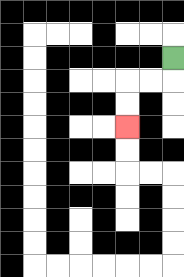{'start': '[7, 2]', 'end': '[5, 5]', 'path_directions': 'D,L,L,D,D', 'path_coordinates': '[[7, 2], [7, 3], [6, 3], [5, 3], [5, 4], [5, 5]]'}